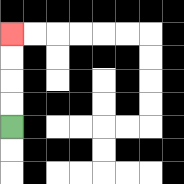{'start': '[0, 5]', 'end': '[0, 1]', 'path_directions': 'U,U,U,U', 'path_coordinates': '[[0, 5], [0, 4], [0, 3], [0, 2], [0, 1]]'}